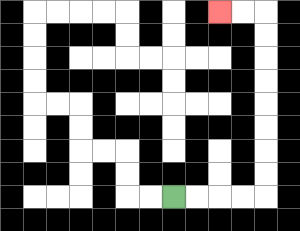{'start': '[7, 8]', 'end': '[9, 0]', 'path_directions': 'R,R,R,R,U,U,U,U,U,U,U,U,L,L', 'path_coordinates': '[[7, 8], [8, 8], [9, 8], [10, 8], [11, 8], [11, 7], [11, 6], [11, 5], [11, 4], [11, 3], [11, 2], [11, 1], [11, 0], [10, 0], [9, 0]]'}